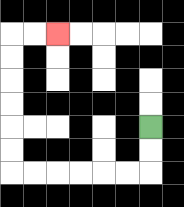{'start': '[6, 5]', 'end': '[2, 1]', 'path_directions': 'D,D,L,L,L,L,L,L,U,U,U,U,U,U,R,R', 'path_coordinates': '[[6, 5], [6, 6], [6, 7], [5, 7], [4, 7], [3, 7], [2, 7], [1, 7], [0, 7], [0, 6], [0, 5], [0, 4], [0, 3], [0, 2], [0, 1], [1, 1], [2, 1]]'}